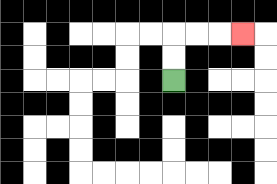{'start': '[7, 3]', 'end': '[10, 1]', 'path_directions': 'U,U,R,R,R', 'path_coordinates': '[[7, 3], [7, 2], [7, 1], [8, 1], [9, 1], [10, 1]]'}